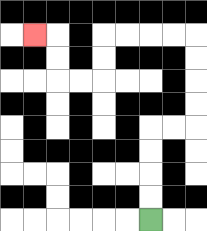{'start': '[6, 9]', 'end': '[1, 1]', 'path_directions': 'U,U,U,U,R,R,U,U,U,U,L,L,L,L,D,D,L,L,U,U,L', 'path_coordinates': '[[6, 9], [6, 8], [6, 7], [6, 6], [6, 5], [7, 5], [8, 5], [8, 4], [8, 3], [8, 2], [8, 1], [7, 1], [6, 1], [5, 1], [4, 1], [4, 2], [4, 3], [3, 3], [2, 3], [2, 2], [2, 1], [1, 1]]'}